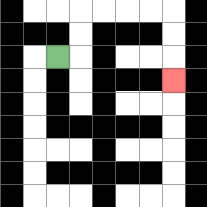{'start': '[2, 2]', 'end': '[7, 3]', 'path_directions': 'R,U,U,R,R,R,R,D,D,D', 'path_coordinates': '[[2, 2], [3, 2], [3, 1], [3, 0], [4, 0], [5, 0], [6, 0], [7, 0], [7, 1], [7, 2], [7, 3]]'}